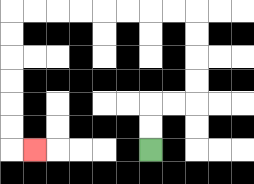{'start': '[6, 6]', 'end': '[1, 6]', 'path_directions': 'U,U,R,R,U,U,U,U,L,L,L,L,L,L,L,L,D,D,D,D,D,D,R', 'path_coordinates': '[[6, 6], [6, 5], [6, 4], [7, 4], [8, 4], [8, 3], [8, 2], [8, 1], [8, 0], [7, 0], [6, 0], [5, 0], [4, 0], [3, 0], [2, 0], [1, 0], [0, 0], [0, 1], [0, 2], [0, 3], [0, 4], [0, 5], [0, 6], [1, 6]]'}